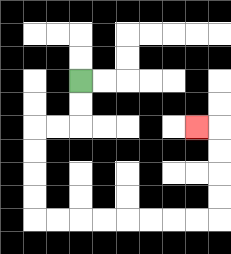{'start': '[3, 3]', 'end': '[8, 5]', 'path_directions': 'D,D,L,L,D,D,D,D,R,R,R,R,R,R,R,R,U,U,U,U,L', 'path_coordinates': '[[3, 3], [3, 4], [3, 5], [2, 5], [1, 5], [1, 6], [1, 7], [1, 8], [1, 9], [2, 9], [3, 9], [4, 9], [5, 9], [6, 9], [7, 9], [8, 9], [9, 9], [9, 8], [9, 7], [9, 6], [9, 5], [8, 5]]'}